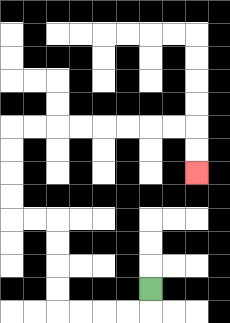{'start': '[6, 12]', 'end': '[8, 7]', 'path_directions': 'D,L,L,L,L,U,U,U,U,L,L,U,U,U,U,R,R,R,R,R,R,R,R,D,D', 'path_coordinates': '[[6, 12], [6, 13], [5, 13], [4, 13], [3, 13], [2, 13], [2, 12], [2, 11], [2, 10], [2, 9], [1, 9], [0, 9], [0, 8], [0, 7], [0, 6], [0, 5], [1, 5], [2, 5], [3, 5], [4, 5], [5, 5], [6, 5], [7, 5], [8, 5], [8, 6], [8, 7]]'}